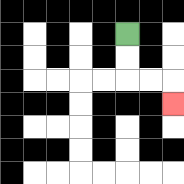{'start': '[5, 1]', 'end': '[7, 4]', 'path_directions': 'D,D,R,R,D', 'path_coordinates': '[[5, 1], [5, 2], [5, 3], [6, 3], [7, 3], [7, 4]]'}